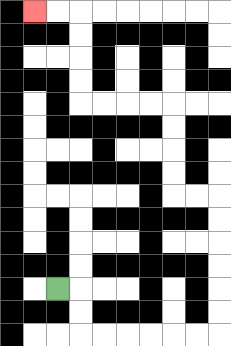{'start': '[2, 12]', 'end': '[1, 0]', 'path_directions': 'R,D,D,R,R,R,R,R,R,U,U,U,U,U,U,L,L,U,U,U,U,L,L,L,L,U,U,U,U,L,L', 'path_coordinates': '[[2, 12], [3, 12], [3, 13], [3, 14], [4, 14], [5, 14], [6, 14], [7, 14], [8, 14], [9, 14], [9, 13], [9, 12], [9, 11], [9, 10], [9, 9], [9, 8], [8, 8], [7, 8], [7, 7], [7, 6], [7, 5], [7, 4], [6, 4], [5, 4], [4, 4], [3, 4], [3, 3], [3, 2], [3, 1], [3, 0], [2, 0], [1, 0]]'}